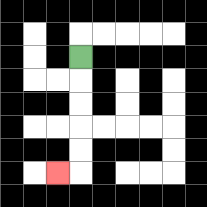{'start': '[3, 2]', 'end': '[2, 7]', 'path_directions': 'D,D,D,D,D,L', 'path_coordinates': '[[3, 2], [3, 3], [3, 4], [3, 5], [3, 6], [3, 7], [2, 7]]'}